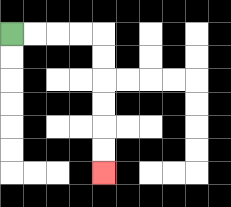{'start': '[0, 1]', 'end': '[4, 7]', 'path_directions': 'R,R,R,R,D,D,D,D,D,D', 'path_coordinates': '[[0, 1], [1, 1], [2, 1], [3, 1], [4, 1], [4, 2], [4, 3], [4, 4], [4, 5], [4, 6], [4, 7]]'}